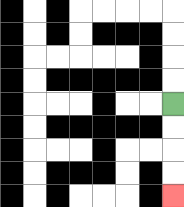{'start': '[7, 4]', 'end': '[7, 8]', 'path_directions': 'D,D,D,D', 'path_coordinates': '[[7, 4], [7, 5], [7, 6], [7, 7], [7, 8]]'}